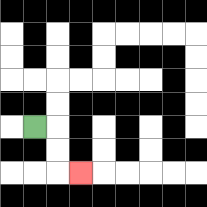{'start': '[1, 5]', 'end': '[3, 7]', 'path_directions': 'R,D,D,R', 'path_coordinates': '[[1, 5], [2, 5], [2, 6], [2, 7], [3, 7]]'}